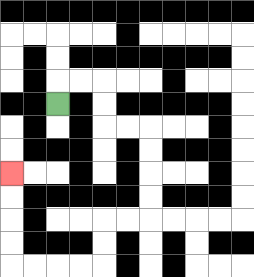{'start': '[2, 4]', 'end': '[0, 7]', 'path_directions': 'U,R,R,D,D,R,R,D,D,D,D,L,L,D,D,L,L,L,L,U,U,U,U', 'path_coordinates': '[[2, 4], [2, 3], [3, 3], [4, 3], [4, 4], [4, 5], [5, 5], [6, 5], [6, 6], [6, 7], [6, 8], [6, 9], [5, 9], [4, 9], [4, 10], [4, 11], [3, 11], [2, 11], [1, 11], [0, 11], [0, 10], [0, 9], [0, 8], [0, 7]]'}